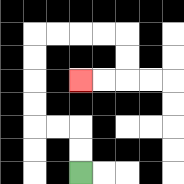{'start': '[3, 7]', 'end': '[3, 3]', 'path_directions': 'U,U,L,L,U,U,U,U,R,R,R,R,D,D,L,L', 'path_coordinates': '[[3, 7], [3, 6], [3, 5], [2, 5], [1, 5], [1, 4], [1, 3], [1, 2], [1, 1], [2, 1], [3, 1], [4, 1], [5, 1], [5, 2], [5, 3], [4, 3], [3, 3]]'}